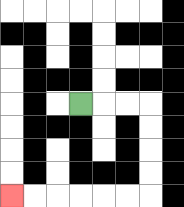{'start': '[3, 4]', 'end': '[0, 8]', 'path_directions': 'R,R,R,D,D,D,D,L,L,L,L,L,L', 'path_coordinates': '[[3, 4], [4, 4], [5, 4], [6, 4], [6, 5], [6, 6], [6, 7], [6, 8], [5, 8], [4, 8], [3, 8], [2, 8], [1, 8], [0, 8]]'}